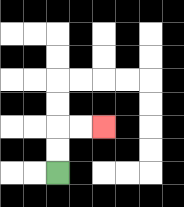{'start': '[2, 7]', 'end': '[4, 5]', 'path_directions': 'U,U,R,R', 'path_coordinates': '[[2, 7], [2, 6], [2, 5], [3, 5], [4, 5]]'}